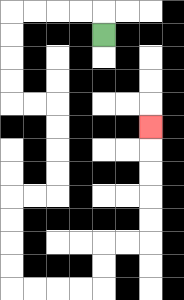{'start': '[4, 1]', 'end': '[6, 5]', 'path_directions': 'U,L,L,L,L,D,D,D,D,R,R,D,D,D,D,L,L,D,D,D,D,R,R,R,R,U,U,R,R,U,U,U,U,U', 'path_coordinates': '[[4, 1], [4, 0], [3, 0], [2, 0], [1, 0], [0, 0], [0, 1], [0, 2], [0, 3], [0, 4], [1, 4], [2, 4], [2, 5], [2, 6], [2, 7], [2, 8], [1, 8], [0, 8], [0, 9], [0, 10], [0, 11], [0, 12], [1, 12], [2, 12], [3, 12], [4, 12], [4, 11], [4, 10], [5, 10], [6, 10], [6, 9], [6, 8], [6, 7], [6, 6], [6, 5]]'}